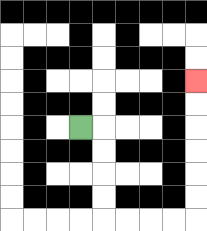{'start': '[3, 5]', 'end': '[8, 3]', 'path_directions': 'R,D,D,D,D,R,R,R,R,U,U,U,U,U,U', 'path_coordinates': '[[3, 5], [4, 5], [4, 6], [4, 7], [4, 8], [4, 9], [5, 9], [6, 9], [7, 9], [8, 9], [8, 8], [8, 7], [8, 6], [8, 5], [8, 4], [8, 3]]'}